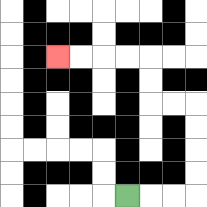{'start': '[5, 8]', 'end': '[2, 2]', 'path_directions': 'R,R,R,U,U,U,U,L,L,U,U,L,L,L,L', 'path_coordinates': '[[5, 8], [6, 8], [7, 8], [8, 8], [8, 7], [8, 6], [8, 5], [8, 4], [7, 4], [6, 4], [6, 3], [6, 2], [5, 2], [4, 2], [3, 2], [2, 2]]'}